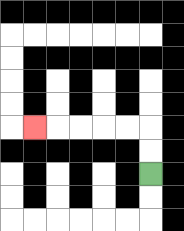{'start': '[6, 7]', 'end': '[1, 5]', 'path_directions': 'U,U,L,L,L,L,L', 'path_coordinates': '[[6, 7], [6, 6], [6, 5], [5, 5], [4, 5], [3, 5], [2, 5], [1, 5]]'}